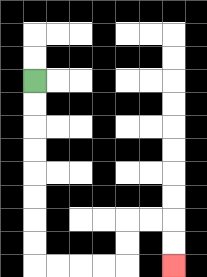{'start': '[1, 3]', 'end': '[7, 11]', 'path_directions': 'D,D,D,D,D,D,D,D,R,R,R,R,U,U,R,R,D,D', 'path_coordinates': '[[1, 3], [1, 4], [1, 5], [1, 6], [1, 7], [1, 8], [1, 9], [1, 10], [1, 11], [2, 11], [3, 11], [4, 11], [5, 11], [5, 10], [5, 9], [6, 9], [7, 9], [7, 10], [7, 11]]'}